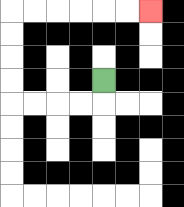{'start': '[4, 3]', 'end': '[6, 0]', 'path_directions': 'D,L,L,L,L,U,U,U,U,R,R,R,R,R,R', 'path_coordinates': '[[4, 3], [4, 4], [3, 4], [2, 4], [1, 4], [0, 4], [0, 3], [0, 2], [0, 1], [0, 0], [1, 0], [2, 0], [3, 0], [4, 0], [5, 0], [6, 0]]'}